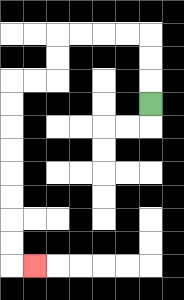{'start': '[6, 4]', 'end': '[1, 11]', 'path_directions': 'U,U,U,L,L,L,L,D,D,L,L,D,D,D,D,D,D,D,D,R', 'path_coordinates': '[[6, 4], [6, 3], [6, 2], [6, 1], [5, 1], [4, 1], [3, 1], [2, 1], [2, 2], [2, 3], [1, 3], [0, 3], [0, 4], [0, 5], [0, 6], [0, 7], [0, 8], [0, 9], [0, 10], [0, 11], [1, 11]]'}